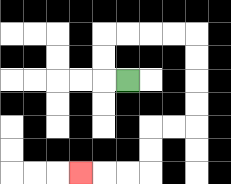{'start': '[5, 3]', 'end': '[3, 7]', 'path_directions': 'L,U,U,R,R,R,R,D,D,D,D,L,L,D,D,L,L,L', 'path_coordinates': '[[5, 3], [4, 3], [4, 2], [4, 1], [5, 1], [6, 1], [7, 1], [8, 1], [8, 2], [8, 3], [8, 4], [8, 5], [7, 5], [6, 5], [6, 6], [6, 7], [5, 7], [4, 7], [3, 7]]'}